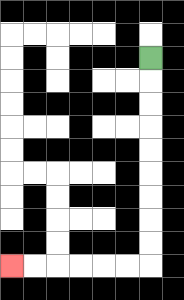{'start': '[6, 2]', 'end': '[0, 11]', 'path_directions': 'D,D,D,D,D,D,D,D,D,L,L,L,L,L,L', 'path_coordinates': '[[6, 2], [6, 3], [6, 4], [6, 5], [6, 6], [6, 7], [6, 8], [6, 9], [6, 10], [6, 11], [5, 11], [4, 11], [3, 11], [2, 11], [1, 11], [0, 11]]'}